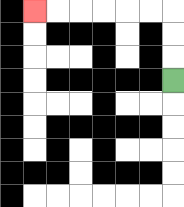{'start': '[7, 3]', 'end': '[1, 0]', 'path_directions': 'U,U,U,L,L,L,L,L,L', 'path_coordinates': '[[7, 3], [7, 2], [7, 1], [7, 0], [6, 0], [5, 0], [4, 0], [3, 0], [2, 0], [1, 0]]'}